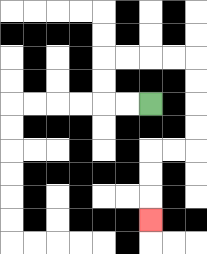{'start': '[6, 4]', 'end': '[6, 9]', 'path_directions': 'L,L,U,U,R,R,R,R,D,D,D,D,L,L,D,D,D', 'path_coordinates': '[[6, 4], [5, 4], [4, 4], [4, 3], [4, 2], [5, 2], [6, 2], [7, 2], [8, 2], [8, 3], [8, 4], [8, 5], [8, 6], [7, 6], [6, 6], [6, 7], [6, 8], [6, 9]]'}